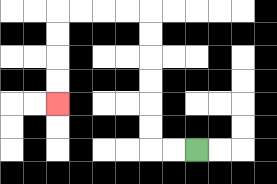{'start': '[8, 6]', 'end': '[2, 4]', 'path_directions': 'L,L,U,U,U,U,U,U,L,L,L,L,D,D,D,D', 'path_coordinates': '[[8, 6], [7, 6], [6, 6], [6, 5], [6, 4], [6, 3], [6, 2], [6, 1], [6, 0], [5, 0], [4, 0], [3, 0], [2, 0], [2, 1], [2, 2], [2, 3], [2, 4]]'}